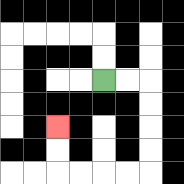{'start': '[4, 3]', 'end': '[2, 5]', 'path_directions': 'R,R,D,D,D,D,L,L,L,L,U,U', 'path_coordinates': '[[4, 3], [5, 3], [6, 3], [6, 4], [6, 5], [6, 6], [6, 7], [5, 7], [4, 7], [3, 7], [2, 7], [2, 6], [2, 5]]'}